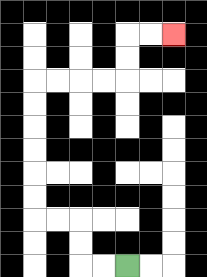{'start': '[5, 11]', 'end': '[7, 1]', 'path_directions': 'L,L,U,U,L,L,U,U,U,U,U,U,R,R,R,R,U,U,R,R', 'path_coordinates': '[[5, 11], [4, 11], [3, 11], [3, 10], [3, 9], [2, 9], [1, 9], [1, 8], [1, 7], [1, 6], [1, 5], [1, 4], [1, 3], [2, 3], [3, 3], [4, 3], [5, 3], [5, 2], [5, 1], [6, 1], [7, 1]]'}